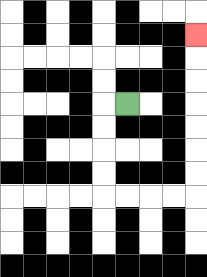{'start': '[5, 4]', 'end': '[8, 1]', 'path_directions': 'L,D,D,D,D,R,R,R,R,U,U,U,U,U,U,U', 'path_coordinates': '[[5, 4], [4, 4], [4, 5], [4, 6], [4, 7], [4, 8], [5, 8], [6, 8], [7, 8], [8, 8], [8, 7], [8, 6], [8, 5], [8, 4], [8, 3], [8, 2], [8, 1]]'}